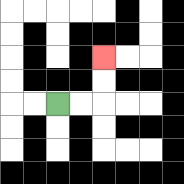{'start': '[2, 4]', 'end': '[4, 2]', 'path_directions': 'R,R,U,U', 'path_coordinates': '[[2, 4], [3, 4], [4, 4], [4, 3], [4, 2]]'}